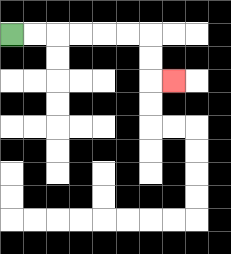{'start': '[0, 1]', 'end': '[7, 3]', 'path_directions': 'R,R,R,R,R,R,D,D,R', 'path_coordinates': '[[0, 1], [1, 1], [2, 1], [3, 1], [4, 1], [5, 1], [6, 1], [6, 2], [6, 3], [7, 3]]'}